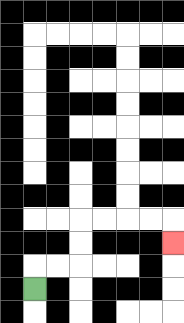{'start': '[1, 12]', 'end': '[7, 10]', 'path_directions': 'U,R,R,U,U,R,R,R,R,D', 'path_coordinates': '[[1, 12], [1, 11], [2, 11], [3, 11], [3, 10], [3, 9], [4, 9], [5, 9], [6, 9], [7, 9], [7, 10]]'}